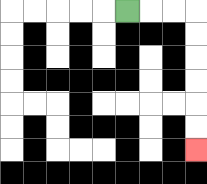{'start': '[5, 0]', 'end': '[8, 6]', 'path_directions': 'R,R,R,D,D,D,D,D,D', 'path_coordinates': '[[5, 0], [6, 0], [7, 0], [8, 0], [8, 1], [8, 2], [8, 3], [8, 4], [8, 5], [8, 6]]'}